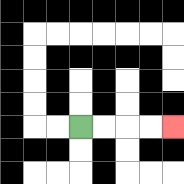{'start': '[3, 5]', 'end': '[7, 5]', 'path_directions': 'R,R,R,R', 'path_coordinates': '[[3, 5], [4, 5], [5, 5], [6, 5], [7, 5]]'}